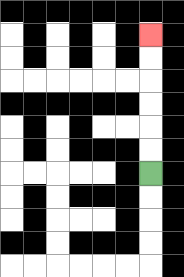{'start': '[6, 7]', 'end': '[6, 1]', 'path_directions': 'U,U,U,U,U,U', 'path_coordinates': '[[6, 7], [6, 6], [6, 5], [6, 4], [6, 3], [6, 2], [6, 1]]'}